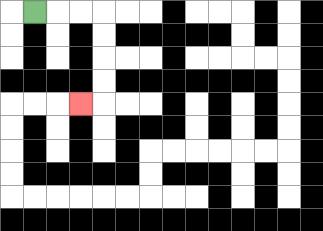{'start': '[1, 0]', 'end': '[3, 4]', 'path_directions': 'R,R,R,D,D,D,D,L', 'path_coordinates': '[[1, 0], [2, 0], [3, 0], [4, 0], [4, 1], [4, 2], [4, 3], [4, 4], [3, 4]]'}